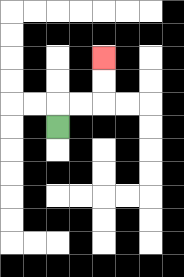{'start': '[2, 5]', 'end': '[4, 2]', 'path_directions': 'U,R,R,U,U', 'path_coordinates': '[[2, 5], [2, 4], [3, 4], [4, 4], [4, 3], [4, 2]]'}